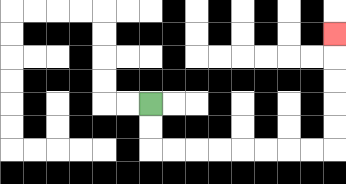{'start': '[6, 4]', 'end': '[14, 1]', 'path_directions': 'D,D,R,R,R,R,R,R,R,R,U,U,U,U,U', 'path_coordinates': '[[6, 4], [6, 5], [6, 6], [7, 6], [8, 6], [9, 6], [10, 6], [11, 6], [12, 6], [13, 6], [14, 6], [14, 5], [14, 4], [14, 3], [14, 2], [14, 1]]'}